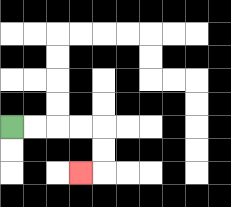{'start': '[0, 5]', 'end': '[3, 7]', 'path_directions': 'R,R,R,R,D,D,L', 'path_coordinates': '[[0, 5], [1, 5], [2, 5], [3, 5], [4, 5], [4, 6], [4, 7], [3, 7]]'}